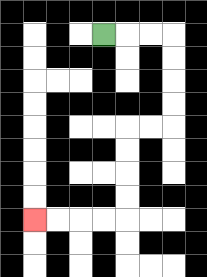{'start': '[4, 1]', 'end': '[1, 9]', 'path_directions': 'R,R,R,D,D,D,D,L,L,D,D,D,D,L,L,L,L', 'path_coordinates': '[[4, 1], [5, 1], [6, 1], [7, 1], [7, 2], [7, 3], [7, 4], [7, 5], [6, 5], [5, 5], [5, 6], [5, 7], [5, 8], [5, 9], [4, 9], [3, 9], [2, 9], [1, 9]]'}